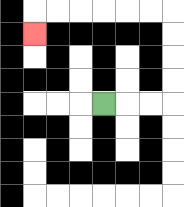{'start': '[4, 4]', 'end': '[1, 1]', 'path_directions': 'R,R,R,U,U,U,U,L,L,L,L,L,L,D', 'path_coordinates': '[[4, 4], [5, 4], [6, 4], [7, 4], [7, 3], [7, 2], [7, 1], [7, 0], [6, 0], [5, 0], [4, 0], [3, 0], [2, 0], [1, 0], [1, 1]]'}